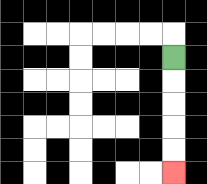{'start': '[7, 2]', 'end': '[7, 7]', 'path_directions': 'D,D,D,D,D', 'path_coordinates': '[[7, 2], [7, 3], [7, 4], [7, 5], [7, 6], [7, 7]]'}